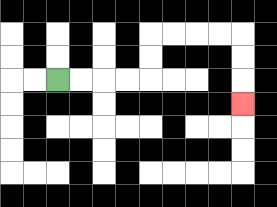{'start': '[2, 3]', 'end': '[10, 4]', 'path_directions': 'R,R,R,R,U,U,R,R,R,R,D,D,D', 'path_coordinates': '[[2, 3], [3, 3], [4, 3], [5, 3], [6, 3], [6, 2], [6, 1], [7, 1], [8, 1], [9, 1], [10, 1], [10, 2], [10, 3], [10, 4]]'}